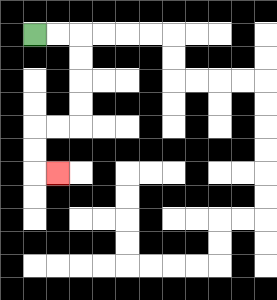{'start': '[1, 1]', 'end': '[2, 7]', 'path_directions': 'R,R,D,D,D,D,L,L,D,D,R', 'path_coordinates': '[[1, 1], [2, 1], [3, 1], [3, 2], [3, 3], [3, 4], [3, 5], [2, 5], [1, 5], [1, 6], [1, 7], [2, 7]]'}